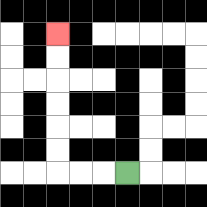{'start': '[5, 7]', 'end': '[2, 1]', 'path_directions': 'L,L,L,U,U,U,U,U,U', 'path_coordinates': '[[5, 7], [4, 7], [3, 7], [2, 7], [2, 6], [2, 5], [2, 4], [2, 3], [2, 2], [2, 1]]'}